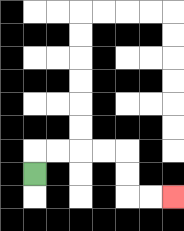{'start': '[1, 7]', 'end': '[7, 8]', 'path_directions': 'U,R,R,R,R,D,D,R,R', 'path_coordinates': '[[1, 7], [1, 6], [2, 6], [3, 6], [4, 6], [5, 6], [5, 7], [5, 8], [6, 8], [7, 8]]'}